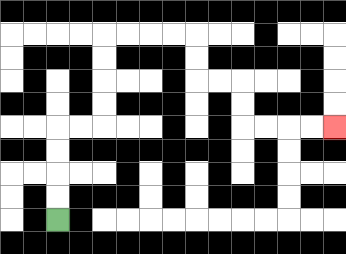{'start': '[2, 9]', 'end': '[14, 5]', 'path_directions': 'U,U,U,U,R,R,U,U,U,U,R,R,R,R,D,D,R,R,D,D,R,R,R,R', 'path_coordinates': '[[2, 9], [2, 8], [2, 7], [2, 6], [2, 5], [3, 5], [4, 5], [4, 4], [4, 3], [4, 2], [4, 1], [5, 1], [6, 1], [7, 1], [8, 1], [8, 2], [8, 3], [9, 3], [10, 3], [10, 4], [10, 5], [11, 5], [12, 5], [13, 5], [14, 5]]'}